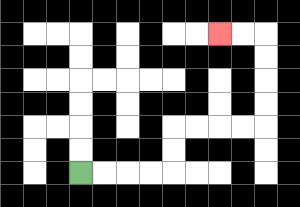{'start': '[3, 7]', 'end': '[9, 1]', 'path_directions': 'R,R,R,R,U,U,R,R,R,R,U,U,U,U,L,L', 'path_coordinates': '[[3, 7], [4, 7], [5, 7], [6, 7], [7, 7], [7, 6], [7, 5], [8, 5], [9, 5], [10, 5], [11, 5], [11, 4], [11, 3], [11, 2], [11, 1], [10, 1], [9, 1]]'}